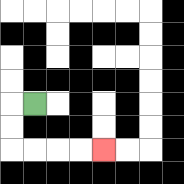{'start': '[1, 4]', 'end': '[4, 6]', 'path_directions': 'L,D,D,R,R,R,R', 'path_coordinates': '[[1, 4], [0, 4], [0, 5], [0, 6], [1, 6], [2, 6], [3, 6], [4, 6]]'}